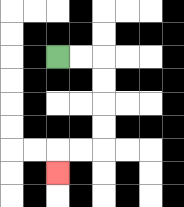{'start': '[2, 2]', 'end': '[2, 7]', 'path_directions': 'R,R,D,D,D,D,L,L,D', 'path_coordinates': '[[2, 2], [3, 2], [4, 2], [4, 3], [4, 4], [4, 5], [4, 6], [3, 6], [2, 6], [2, 7]]'}